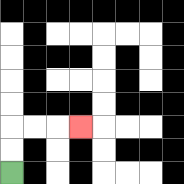{'start': '[0, 7]', 'end': '[3, 5]', 'path_directions': 'U,U,R,R,R', 'path_coordinates': '[[0, 7], [0, 6], [0, 5], [1, 5], [2, 5], [3, 5]]'}